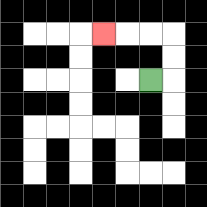{'start': '[6, 3]', 'end': '[4, 1]', 'path_directions': 'R,U,U,L,L,L', 'path_coordinates': '[[6, 3], [7, 3], [7, 2], [7, 1], [6, 1], [5, 1], [4, 1]]'}